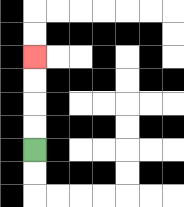{'start': '[1, 6]', 'end': '[1, 2]', 'path_directions': 'U,U,U,U', 'path_coordinates': '[[1, 6], [1, 5], [1, 4], [1, 3], [1, 2]]'}